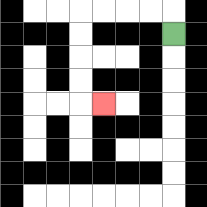{'start': '[7, 1]', 'end': '[4, 4]', 'path_directions': 'U,L,L,L,L,D,D,D,D,R', 'path_coordinates': '[[7, 1], [7, 0], [6, 0], [5, 0], [4, 0], [3, 0], [3, 1], [3, 2], [3, 3], [3, 4], [4, 4]]'}